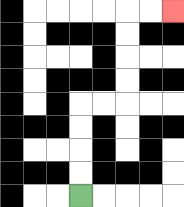{'start': '[3, 8]', 'end': '[7, 0]', 'path_directions': 'U,U,U,U,R,R,U,U,U,U,R,R', 'path_coordinates': '[[3, 8], [3, 7], [3, 6], [3, 5], [3, 4], [4, 4], [5, 4], [5, 3], [5, 2], [5, 1], [5, 0], [6, 0], [7, 0]]'}